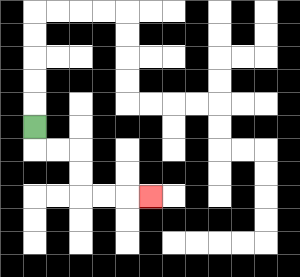{'start': '[1, 5]', 'end': '[6, 8]', 'path_directions': 'D,R,R,D,D,R,R,R', 'path_coordinates': '[[1, 5], [1, 6], [2, 6], [3, 6], [3, 7], [3, 8], [4, 8], [5, 8], [6, 8]]'}